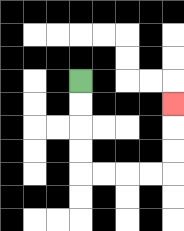{'start': '[3, 3]', 'end': '[7, 4]', 'path_directions': 'D,D,D,D,R,R,R,R,U,U,U', 'path_coordinates': '[[3, 3], [3, 4], [3, 5], [3, 6], [3, 7], [4, 7], [5, 7], [6, 7], [7, 7], [7, 6], [7, 5], [7, 4]]'}